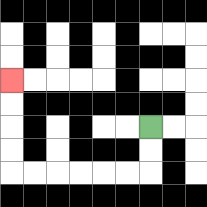{'start': '[6, 5]', 'end': '[0, 3]', 'path_directions': 'D,D,L,L,L,L,L,L,U,U,U,U', 'path_coordinates': '[[6, 5], [6, 6], [6, 7], [5, 7], [4, 7], [3, 7], [2, 7], [1, 7], [0, 7], [0, 6], [0, 5], [0, 4], [0, 3]]'}